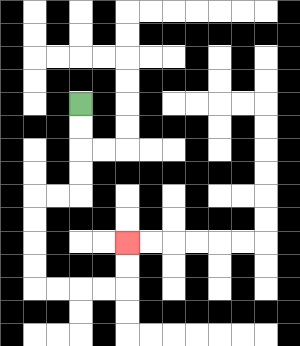{'start': '[3, 4]', 'end': '[5, 10]', 'path_directions': 'D,D,D,D,L,L,D,D,D,D,R,R,R,R,U,U', 'path_coordinates': '[[3, 4], [3, 5], [3, 6], [3, 7], [3, 8], [2, 8], [1, 8], [1, 9], [1, 10], [1, 11], [1, 12], [2, 12], [3, 12], [4, 12], [5, 12], [5, 11], [5, 10]]'}